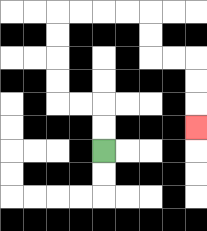{'start': '[4, 6]', 'end': '[8, 5]', 'path_directions': 'U,U,L,L,U,U,U,U,R,R,R,R,D,D,R,R,D,D,D', 'path_coordinates': '[[4, 6], [4, 5], [4, 4], [3, 4], [2, 4], [2, 3], [2, 2], [2, 1], [2, 0], [3, 0], [4, 0], [5, 0], [6, 0], [6, 1], [6, 2], [7, 2], [8, 2], [8, 3], [8, 4], [8, 5]]'}